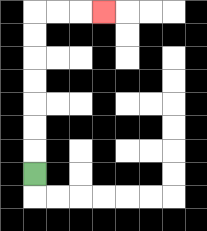{'start': '[1, 7]', 'end': '[4, 0]', 'path_directions': 'U,U,U,U,U,U,U,R,R,R', 'path_coordinates': '[[1, 7], [1, 6], [1, 5], [1, 4], [1, 3], [1, 2], [1, 1], [1, 0], [2, 0], [3, 0], [4, 0]]'}